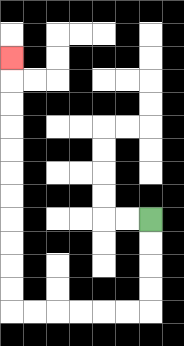{'start': '[6, 9]', 'end': '[0, 2]', 'path_directions': 'D,D,D,D,L,L,L,L,L,L,U,U,U,U,U,U,U,U,U,U,U', 'path_coordinates': '[[6, 9], [6, 10], [6, 11], [6, 12], [6, 13], [5, 13], [4, 13], [3, 13], [2, 13], [1, 13], [0, 13], [0, 12], [0, 11], [0, 10], [0, 9], [0, 8], [0, 7], [0, 6], [0, 5], [0, 4], [0, 3], [0, 2]]'}